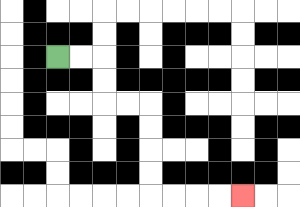{'start': '[2, 2]', 'end': '[10, 8]', 'path_directions': 'R,R,D,D,R,R,D,D,D,D,R,R,R,R', 'path_coordinates': '[[2, 2], [3, 2], [4, 2], [4, 3], [4, 4], [5, 4], [6, 4], [6, 5], [6, 6], [6, 7], [6, 8], [7, 8], [8, 8], [9, 8], [10, 8]]'}